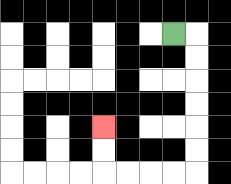{'start': '[7, 1]', 'end': '[4, 5]', 'path_directions': 'R,D,D,D,D,D,D,L,L,L,L,U,U', 'path_coordinates': '[[7, 1], [8, 1], [8, 2], [8, 3], [8, 4], [8, 5], [8, 6], [8, 7], [7, 7], [6, 7], [5, 7], [4, 7], [4, 6], [4, 5]]'}